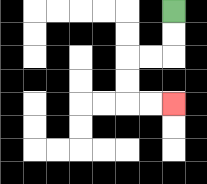{'start': '[7, 0]', 'end': '[7, 4]', 'path_directions': 'D,D,L,L,D,D,R,R', 'path_coordinates': '[[7, 0], [7, 1], [7, 2], [6, 2], [5, 2], [5, 3], [5, 4], [6, 4], [7, 4]]'}